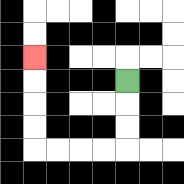{'start': '[5, 3]', 'end': '[1, 2]', 'path_directions': 'D,D,D,L,L,L,L,U,U,U,U', 'path_coordinates': '[[5, 3], [5, 4], [5, 5], [5, 6], [4, 6], [3, 6], [2, 6], [1, 6], [1, 5], [1, 4], [1, 3], [1, 2]]'}